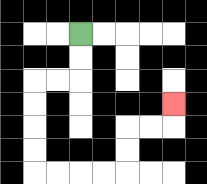{'start': '[3, 1]', 'end': '[7, 4]', 'path_directions': 'D,D,L,L,D,D,D,D,R,R,R,R,U,U,R,R,U', 'path_coordinates': '[[3, 1], [3, 2], [3, 3], [2, 3], [1, 3], [1, 4], [1, 5], [1, 6], [1, 7], [2, 7], [3, 7], [4, 7], [5, 7], [5, 6], [5, 5], [6, 5], [7, 5], [7, 4]]'}